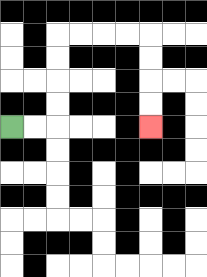{'start': '[0, 5]', 'end': '[6, 5]', 'path_directions': 'R,R,U,U,U,U,R,R,R,R,D,D,D,D', 'path_coordinates': '[[0, 5], [1, 5], [2, 5], [2, 4], [2, 3], [2, 2], [2, 1], [3, 1], [4, 1], [5, 1], [6, 1], [6, 2], [6, 3], [6, 4], [6, 5]]'}